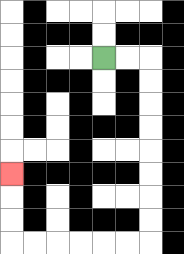{'start': '[4, 2]', 'end': '[0, 7]', 'path_directions': 'R,R,D,D,D,D,D,D,D,D,L,L,L,L,L,L,U,U,U', 'path_coordinates': '[[4, 2], [5, 2], [6, 2], [6, 3], [6, 4], [6, 5], [6, 6], [6, 7], [6, 8], [6, 9], [6, 10], [5, 10], [4, 10], [3, 10], [2, 10], [1, 10], [0, 10], [0, 9], [0, 8], [0, 7]]'}